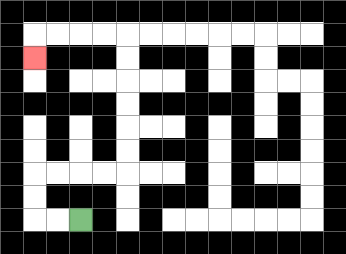{'start': '[3, 9]', 'end': '[1, 2]', 'path_directions': 'L,L,U,U,R,R,R,R,U,U,U,U,U,U,L,L,L,L,D', 'path_coordinates': '[[3, 9], [2, 9], [1, 9], [1, 8], [1, 7], [2, 7], [3, 7], [4, 7], [5, 7], [5, 6], [5, 5], [5, 4], [5, 3], [5, 2], [5, 1], [4, 1], [3, 1], [2, 1], [1, 1], [1, 2]]'}